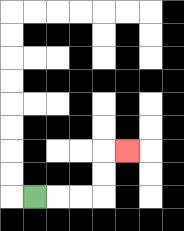{'start': '[1, 8]', 'end': '[5, 6]', 'path_directions': 'R,R,R,U,U,R', 'path_coordinates': '[[1, 8], [2, 8], [3, 8], [4, 8], [4, 7], [4, 6], [5, 6]]'}